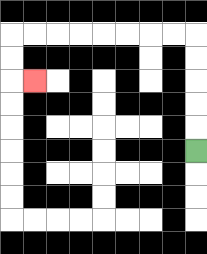{'start': '[8, 6]', 'end': '[1, 3]', 'path_directions': 'U,U,U,U,U,L,L,L,L,L,L,L,L,D,D,R', 'path_coordinates': '[[8, 6], [8, 5], [8, 4], [8, 3], [8, 2], [8, 1], [7, 1], [6, 1], [5, 1], [4, 1], [3, 1], [2, 1], [1, 1], [0, 1], [0, 2], [0, 3], [1, 3]]'}